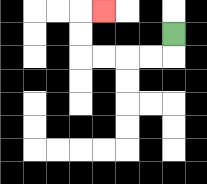{'start': '[7, 1]', 'end': '[4, 0]', 'path_directions': 'D,L,L,L,L,U,U,R', 'path_coordinates': '[[7, 1], [7, 2], [6, 2], [5, 2], [4, 2], [3, 2], [3, 1], [3, 0], [4, 0]]'}